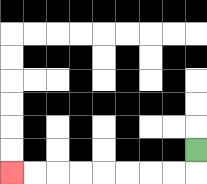{'start': '[8, 6]', 'end': '[0, 7]', 'path_directions': 'D,L,L,L,L,L,L,L,L', 'path_coordinates': '[[8, 6], [8, 7], [7, 7], [6, 7], [5, 7], [4, 7], [3, 7], [2, 7], [1, 7], [0, 7]]'}